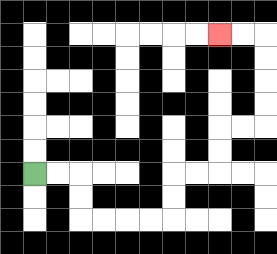{'start': '[1, 7]', 'end': '[9, 1]', 'path_directions': 'R,R,D,D,R,R,R,R,U,U,R,R,U,U,R,R,U,U,U,U,L,L', 'path_coordinates': '[[1, 7], [2, 7], [3, 7], [3, 8], [3, 9], [4, 9], [5, 9], [6, 9], [7, 9], [7, 8], [7, 7], [8, 7], [9, 7], [9, 6], [9, 5], [10, 5], [11, 5], [11, 4], [11, 3], [11, 2], [11, 1], [10, 1], [9, 1]]'}